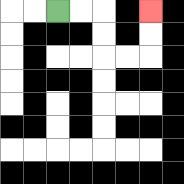{'start': '[2, 0]', 'end': '[6, 0]', 'path_directions': 'R,R,D,D,R,R,U,U', 'path_coordinates': '[[2, 0], [3, 0], [4, 0], [4, 1], [4, 2], [5, 2], [6, 2], [6, 1], [6, 0]]'}